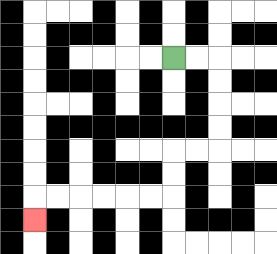{'start': '[7, 2]', 'end': '[1, 9]', 'path_directions': 'R,R,D,D,D,D,L,L,D,D,L,L,L,L,L,L,D', 'path_coordinates': '[[7, 2], [8, 2], [9, 2], [9, 3], [9, 4], [9, 5], [9, 6], [8, 6], [7, 6], [7, 7], [7, 8], [6, 8], [5, 8], [4, 8], [3, 8], [2, 8], [1, 8], [1, 9]]'}